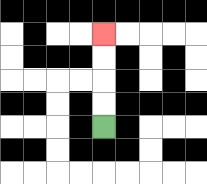{'start': '[4, 5]', 'end': '[4, 1]', 'path_directions': 'U,U,U,U', 'path_coordinates': '[[4, 5], [4, 4], [4, 3], [4, 2], [4, 1]]'}